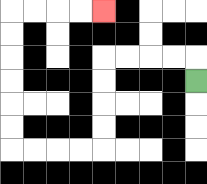{'start': '[8, 3]', 'end': '[4, 0]', 'path_directions': 'U,L,L,L,L,D,D,D,D,L,L,L,L,U,U,U,U,U,U,R,R,R,R', 'path_coordinates': '[[8, 3], [8, 2], [7, 2], [6, 2], [5, 2], [4, 2], [4, 3], [4, 4], [4, 5], [4, 6], [3, 6], [2, 6], [1, 6], [0, 6], [0, 5], [0, 4], [0, 3], [0, 2], [0, 1], [0, 0], [1, 0], [2, 0], [3, 0], [4, 0]]'}